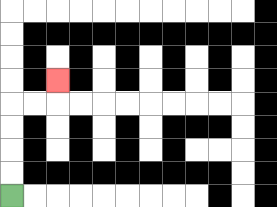{'start': '[0, 8]', 'end': '[2, 3]', 'path_directions': 'U,U,U,U,R,R,U', 'path_coordinates': '[[0, 8], [0, 7], [0, 6], [0, 5], [0, 4], [1, 4], [2, 4], [2, 3]]'}